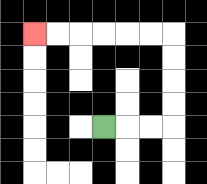{'start': '[4, 5]', 'end': '[1, 1]', 'path_directions': 'R,R,R,U,U,U,U,L,L,L,L,L,L', 'path_coordinates': '[[4, 5], [5, 5], [6, 5], [7, 5], [7, 4], [7, 3], [7, 2], [7, 1], [6, 1], [5, 1], [4, 1], [3, 1], [2, 1], [1, 1]]'}